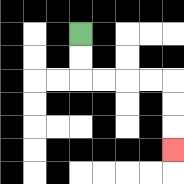{'start': '[3, 1]', 'end': '[7, 6]', 'path_directions': 'D,D,R,R,R,R,D,D,D', 'path_coordinates': '[[3, 1], [3, 2], [3, 3], [4, 3], [5, 3], [6, 3], [7, 3], [7, 4], [7, 5], [7, 6]]'}